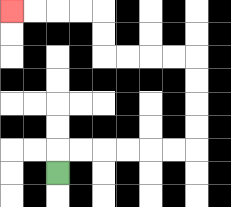{'start': '[2, 7]', 'end': '[0, 0]', 'path_directions': 'U,R,R,R,R,R,R,U,U,U,U,L,L,L,L,U,U,L,L,L,L', 'path_coordinates': '[[2, 7], [2, 6], [3, 6], [4, 6], [5, 6], [6, 6], [7, 6], [8, 6], [8, 5], [8, 4], [8, 3], [8, 2], [7, 2], [6, 2], [5, 2], [4, 2], [4, 1], [4, 0], [3, 0], [2, 0], [1, 0], [0, 0]]'}